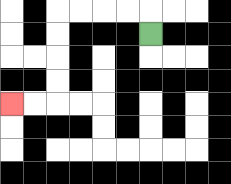{'start': '[6, 1]', 'end': '[0, 4]', 'path_directions': 'U,L,L,L,L,D,D,D,D,L,L', 'path_coordinates': '[[6, 1], [6, 0], [5, 0], [4, 0], [3, 0], [2, 0], [2, 1], [2, 2], [2, 3], [2, 4], [1, 4], [0, 4]]'}